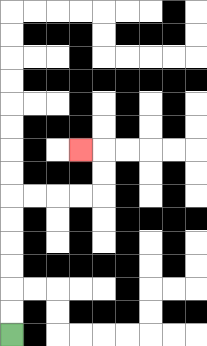{'start': '[0, 14]', 'end': '[3, 6]', 'path_directions': 'U,U,U,U,U,U,R,R,R,R,U,U,L', 'path_coordinates': '[[0, 14], [0, 13], [0, 12], [0, 11], [0, 10], [0, 9], [0, 8], [1, 8], [2, 8], [3, 8], [4, 8], [4, 7], [4, 6], [3, 6]]'}